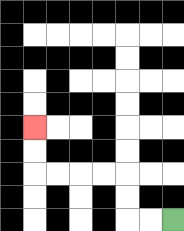{'start': '[7, 9]', 'end': '[1, 5]', 'path_directions': 'L,L,U,U,L,L,L,L,U,U', 'path_coordinates': '[[7, 9], [6, 9], [5, 9], [5, 8], [5, 7], [4, 7], [3, 7], [2, 7], [1, 7], [1, 6], [1, 5]]'}